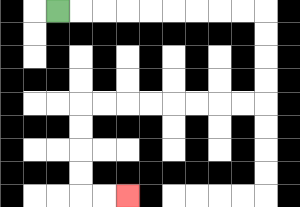{'start': '[2, 0]', 'end': '[5, 8]', 'path_directions': 'R,R,R,R,R,R,R,R,R,D,D,D,D,L,L,L,L,L,L,L,L,D,D,D,D,R,R', 'path_coordinates': '[[2, 0], [3, 0], [4, 0], [5, 0], [6, 0], [7, 0], [8, 0], [9, 0], [10, 0], [11, 0], [11, 1], [11, 2], [11, 3], [11, 4], [10, 4], [9, 4], [8, 4], [7, 4], [6, 4], [5, 4], [4, 4], [3, 4], [3, 5], [3, 6], [3, 7], [3, 8], [4, 8], [5, 8]]'}